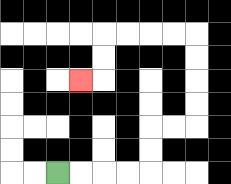{'start': '[2, 7]', 'end': '[3, 3]', 'path_directions': 'R,R,R,R,U,U,R,R,U,U,U,U,L,L,L,L,D,D,L', 'path_coordinates': '[[2, 7], [3, 7], [4, 7], [5, 7], [6, 7], [6, 6], [6, 5], [7, 5], [8, 5], [8, 4], [8, 3], [8, 2], [8, 1], [7, 1], [6, 1], [5, 1], [4, 1], [4, 2], [4, 3], [3, 3]]'}